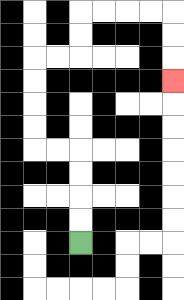{'start': '[3, 10]', 'end': '[7, 3]', 'path_directions': 'U,U,U,U,L,L,U,U,U,U,R,R,U,U,R,R,R,R,D,D,D', 'path_coordinates': '[[3, 10], [3, 9], [3, 8], [3, 7], [3, 6], [2, 6], [1, 6], [1, 5], [1, 4], [1, 3], [1, 2], [2, 2], [3, 2], [3, 1], [3, 0], [4, 0], [5, 0], [6, 0], [7, 0], [7, 1], [7, 2], [7, 3]]'}